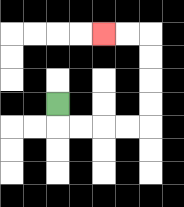{'start': '[2, 4]', 'end': '[4, 1]', 'path_directions': 'D,R,R,R,R,U,U,U,U,L,L', 'path_coordinates': '[[2, 4], [2, 5], [3, 5], [4, 5], [5, 5], [6, 5], [6, 4], [6, 3], [6, 2], [6, 1], [5, 1], [4, 1]]'}